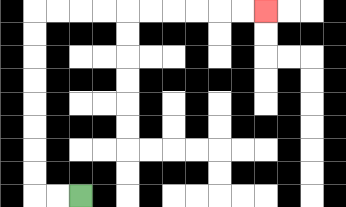{'start': '[3, 8]', 'end': '[11, 0]', 'path_directions': 'L,L,U,U,U,U,U,U,U,U,R,R,R,R,R,R,R,R,R,R', 'path_coordinates': '[[3, 8], [2, 8], [1, 8], [1, 7], [1, 6], [1, 5], [1, 4], [1, 3], [1, 2], [1, 1], [1, 0], [2, 0], [3, 0], [4, 0], [5, 0], [6, 0], [7, 0], [8, 0], [9, 0], [10, 0], [11, 0]]'}